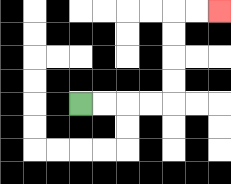{'start': '[3, 4]', 'end': '[9, 0]', 'path_directions': 'R,R,R,R,U,U,U,U,R,R', 'path_coordinates': '[[3, 4], [4, 4], [5, 4], [6, 4], [7, 4], [7, 3], [7, 2], [7, 1], [7, 0], [8, 0], [9, 0]]'}